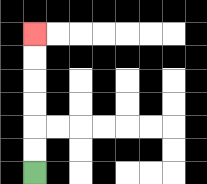{'start': '[1, 7]', 'end': '[1, 1]', 'path_directions': 'U,U,U,U,U,U', 'path_coordinates': '[[1, 7], [1, 6], [1, 5], [1, 4], [1, 3], [1, 2], [1, 1]]'}